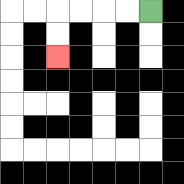{'start': '[6, 0]', 'end': '[2, 2]', 'path_directions': 'L,L,L,L,D,D', 'path_coordinates': '[[6, 0], [5, 0], [4, 0], [3, 0], [2, 0], [2, 1], [2, 2]]'}